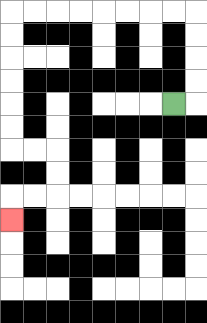{'start': '[7, 4]', 'end': '[0, 9]', 'path_directions': 'R,U,U,U,U,L,L,L,L,L,L,L,L,D,D,D,D,D,D,R,R,D,D,L,L,D', 'path_coordinates': '[[7, 4], [8, 4], [8, 3], [8, 2], [8, 1], [8, 0], [7, 0], [6, 0], [5, 0], [4, 0], [3, 0], [2, 0], [1, 0], [0, 0], [0, 1], [0, 2], [0, 3], [0, 4], [0, 5], [0, 6], [1, 6], [2, 6], [2, 7], [2, 8], [1, 8], [0, 8], [0, 9]]'}